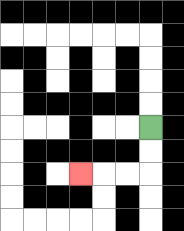{'start': '[6, 5]', 'end': '[3, 7]', 'path_directions': 'D,D,L,L,L', 'path_coordinates': '[[6, 5], [6, 6], [6, 7], [5, 7], [4, 7], [3, 7]]'}